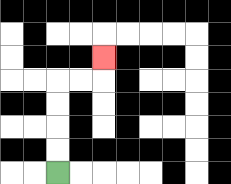{'start': '[2, 7]', 'end': '[4, 2]', 'path_directions': 'U,U,U,U,R,R,U', 'path_coordinates': '[[2, 7], [2, 6], [2, 5], [2, 4], [2, 3], [3, 3], [4, 3], [4, 2]]'}